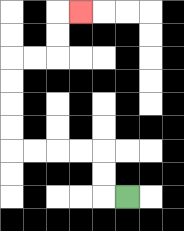{'start': '[5, 8]', 'end': '[3, 0]', 'path_directions': 'L,U,U,L,L,L,L,U,U,U,U,R,R,U,U,R', 'path_coordinates': '[[5, 8], [4, 8], [4, 7], [4, 6], [3, 6], [2, 6], [1, 6], [0, 6], [0, 5], [0, 4], [0, 3], [0, 2], [1, 2], [2, 2], [2, 1], [2, 0], [3, 0]]'}